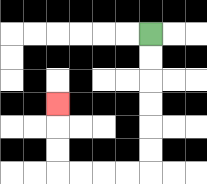{'start': '[6, 1]', 'end': '[2, 4]', 'path_directions': 'D,D,D,D,D,D,L,L,L,L,U,U,U', 'path_coordinates': '[[6, 1], [6, 2], [6, 3], [6, 4], [6, 5], [6, 6], [6, 7], [5, 7], [4, 7], [3, 7], [2, 7], [2, 6], [2, 5], [2, 4]]'}